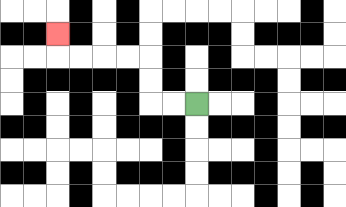{'start': '[8, 4]', 'end': '[2, 1]', 'path_directions': 'L,L,U,U,L,L,L,L,U', 'path_coordinates': '[[8, 4], [7, 4], [6, 4], [6, 3], [6, 2], [5, 2], [4, 2], [3, 2], [2, 2], [2, 1]]'}